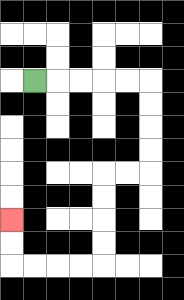{'start': '[1, 3]', 'end': '[0, 9]', 'path_directions': 'R,R,R,R,R,D,D,D,D,L,L,D,D,D,D,L,L,L,L,U,U', 'path_coordinates': '[[1, 3], [2, 3], [3, 3], [4, 3], [5, 3], [6, 3], [6, 4], [6, 5], [6, 6], [6, 7], [5, 7], [4, 7], [4, 8], [4, 9], [4, 10], [4, 11], [3, 11], [2, 11], [1, 11], [0, 11], [0, 10], [0, 9]]'}